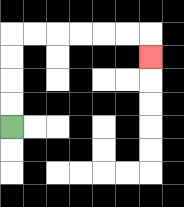{'start': '[0, 5]', 'end': '[6, 2]', 'path_directions': 'U,U,U,U,R,R,R,R,R,R,D', 'path_coordinates': '[[0, 5], [0, 4], [0, 3], [0, 2], [0, 1], [1, 1], [2, 1], [3, 1], [4, 1], [5, 1], [6, 1], [6, 2]]'}